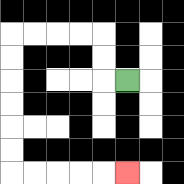{'start': '[5, 3]', 'end': '[5, 7]', 'path_directions': 'L,U,U,L,L,L,L,D,D,D,D,D,D,R,R,R,R,R', 'path_coordinates': '[[5, 3], [4, 3], [4, 2], [4, 1], [3, 1], [2, 1], [1, 1], [0, 1], [0, 2], [0, 3], [0, 4], [0, 5], [0, 6], [0, 7], [1, 7], [2, 7], [3, 7], [4, 7], [5, 7]]'}